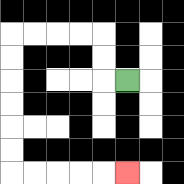{'start': '[5, 3]', 'end': '[5, 7]', 'path_directions': 'L,U,U,L,L,L,L,D,D,D,D,D,D,R,R,R,R,R', 'path_coordinates': '[[5, 3], [4, 3], [4, 2], [4, 1], [3, 1], [2, 1], [1, 1], [0, 1], [0, 2], [0, 3], [0, 4], [0, 5], [0, 6], [0, 7], [1, 7], [2, 7], [3, 7], [4, 7], [5, 7]]'}